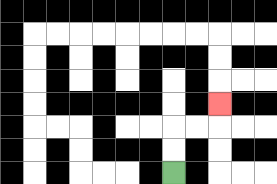{'start': '[7, 7]', 'end': '[9, 4]', 'path_directions': 'U,U,R,R,U', 'path_coordinates': '[[7, 7], [7, 6], [7, 5], [8, 5], [9, 5], [9, 4]]'}